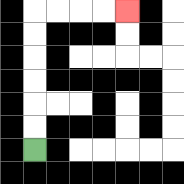{'start': '[1, 6]', 'end': '[5, 0]', 'path_directions': 'U,U,U,U,U,U,R,R,R,R', 'path_coordinates': '[[1, 6], [1, 5], [1, 4], [1, 3], [1, 2], [1, 1], [1, 0], [2, 0], [3, 0], [4, 0], [5, 0]]'}